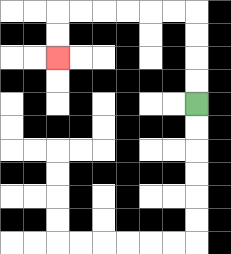{'start': '[8, 4]', 'end': '[2, 2]', 'path_directions': 'U,U,U,U,L,L,L,L,L,L,D,D', 'path_coordinates': '[[8, 4], [8, 3], [8, 2], [8, 1], [8, 0], [7, 0], [6, 0], [5, 0], [4, 0], [3, 0], [2, 0], [2, 1], [2, 2]]'}